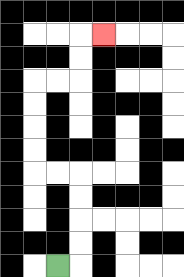{'start': '[2, 11]', 'end': '[4, 1]', 'path_directions': 'R,U,U,U,U,L,L,U,U,U,U,R,R,U,U,R', 'path_coordinates': '[[2, 11], [3, 11], [3, 10], [3, 9], [3, 8], [3, 7], [2, 7], [1, 7], [1, 6], [1, 5], [1, 4], [1, 3], [2, 3], [3, 3], [3, 2], [3, 1], [4, 1]]'}